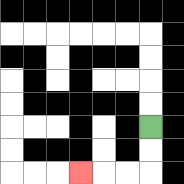{'start': '[6, 5]', 'end': '[3, 7]', 'path_directions': 'D,D,L,L,L', 'path_coordinates': '[[6, 5], [6, 6], [6, 7], [5, 7], [4, 7], [3, 7]]'}